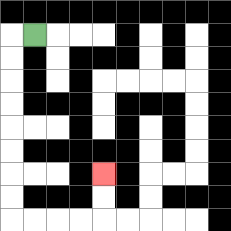{'start': '[1, 1]', 'end': '[4, 7]', 'path_directions': 'L,D,D,D,D,D,D,D,D,R,R,R,R,U,U', 'path_coordinates': '[[1, 1], [0, 1], [0, 2], [0, 3], [0, 4], [0, 5], [0, 6], [0, 7], [0, 8], [0, 9], [1, 9], [2, 9], [3, 9], [4, 9], [4, 8], [4, 7]]'}